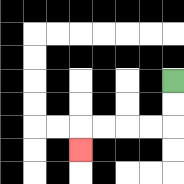{'start': '[7, 3]', 'end': '[3, 6]', 'path_directions': 'D,D,L,L,L,L,D', 'path_coordinates': '[[7, 3], [7, 4], [7, 5], [6, 5], [5, 5], [4, 5], [3, 5], [3, 6]]'}